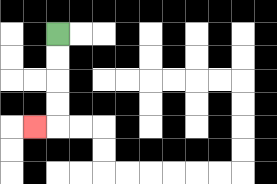{'start': '[2, 1]', 'end': '[1, 5]', 'path_directions': 'D,D,D,D,L', 'path_coordinates': '[[2, 1], [2, 2], [2, 3], [2, 4], [2, 5], [1, 5]]'}